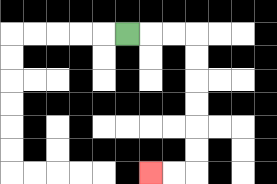{'start': '[5, 1]', 'end': '[6, 7]', 'path_directions': 'R,R,R,D,D,D,D,D,D,L,L', 'path_coordinates': '[[5, 1], [6, 1], [7, 1], [8, 1], [8, 2], [8, 3], [8, 4], [8, 5], [8, 6], [8, 7], [7, 7], [6, 7]]'}